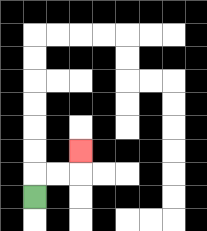{'start': '[1, 8]', 'end': '[3, 6]', 'path_directions': 'U,R,R,U', 'path_coordinates': '[[1, 8], [1, 7], [2, 7], [3, 7], [3, 6]]'}